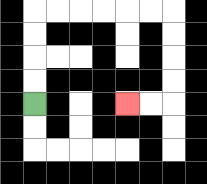{'start': '[1, 4]', 'end': '[5, 4]', 'path_directions': 'U,U,U,U,R,R,R,R,R,R,D,D,D,D,L,L', 'path_coordinates': '[[1, 4], [1, 3], [1, 2], [1, 1], [1, 0], [2, 0], [3, 0], [4, 0], [5, 0], [6, 0], [7, 0], [7, 1], [7, 2], [7, 3], [7, 4], [6, 4], [5, 4]]'}